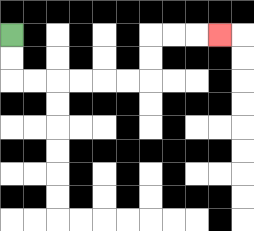{'start': '[0, 1]', 'end': '[9, 1]', 'path_directions': 'D,D,R,R,R,R,R,R,U,U,R,R,R', 'path_coordinates': '[[0, 1], [0, 2], [0, 3], [1, 3], [2, 3], [3, 3], [4, 3], [5, 3], [6, 3], [6, 2], [6, 1], [7, 1], [8, 1], [9, 1]]'}